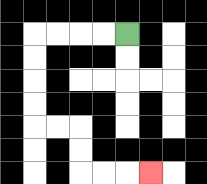{'start': '[5, 1]', 'end': '[6, 7]', 'path_directions': 'L,L,L,L,D,D,D,D,R,R,D,D,R,R,R', 'path_coordinates': '[[5, 1], [4, 1], [3, 1], [2, 1], [1, 1], [1, 2], [1, 3], [1, 4], [1, 5], [2, 5], [3, 5], [3, 6], [3, 7], [4, 7], [5, 7], [6, 7]]'}